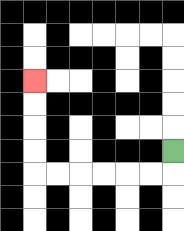{'start': '[7, 6]', 'end': '[1, 3]', 'path_directions': 'D,L,L,L,L,L,L,U,U,U,U', 'path_coordinates': '[[7, 6], [7, 7], [6, 7], [5, 7], [4, 7], [3, 7], [2, 7], [1, 7], [1, 6], [1, 5], [1, 4], [1, 3]]'}